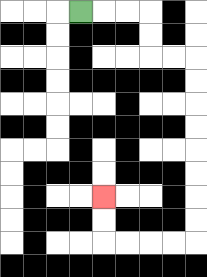{'start': '[3, 0]', 'end': '[4, 8]', 'path_directions': 'R,R,R,D,D,R,R,D,D,D,D,D,D,D,D,L,L,L,L,U,U', 'path_coordinates': '[[3, 0], [4, 0], [5, 0], [6, 0], [6, 1], [6, 2], [7, 2], [8, 2], [8, 3], [8, 4], [8, 5], [8, 6], [8, 7], [8, 8], [8, 9], [8, 10], [7, 10], [6, 10], [5, 10], [4, 10], [4, 9], [4, 8]]'}